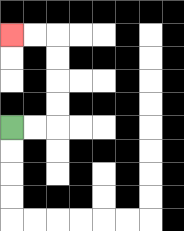{'start': '[0, 5]', 'end': '[0, 1]', 'path_directions': 'R,R,U,U,U,U,L,L', 'path_coordinates': '[[0, 5], [1, 5], [2, 5], [2, 4], [2, 3], [2, 2], [2, 1], [1, 1], [0, 1]]'}